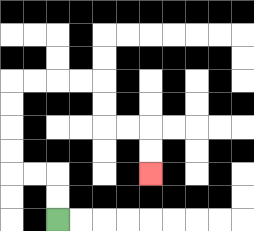{'start': '[2, 9]', 'end': '[6, 7]', 'path_directions': 'U,U,L,L,U,U,U,U,R,R,R,R,D,D,R,R,D,D', 'path_coordinates': '[[2, 9], [2, 8], [2, 7], [1, 7], [0, 7], [0, 6], [0, 5], [0, 4], [0, 3], [1, 3], [2, 3], [3, 3], [4, 3], [4, 4], [4, 5], [5, 5], [6, 5], [6, 6], [6, 7]]'}